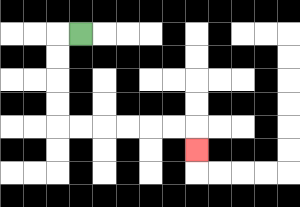{'start': '[3, 1]', 'end': '[8, 6]', 'path_directions': 'L,D,D,D,D,R,R,R,R,R,R,D', 'path_coordinates': '[[3, 1], [2, 1], [2, 2], [2, 3], [2, 4], [2, 5], [3, 5], [4, 5], [5, 5], [6, 5], [7, 5], [8, 5], [8, 6]]'}